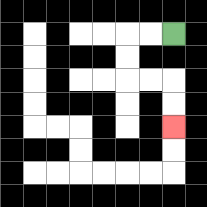{'start': '[7, 1]', 'end': '[7, 5]', 'path_directions': 'L,L,D,D,R,R,D,D', 'path_coordinates': '[[7, 1], [6, 1], [5, 1], [5, 2], [5, 3], [6, 3], [7, 3], [7, 4], [7, 5]]'}